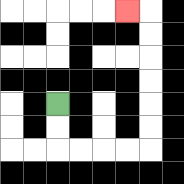{'start': '[2, 4]', 'end': '[5, 0]', 'path_directions': 'D,D,R,R,R,R,U,U,U,U,U,U,L', 'path_coordinates': '[[2, 4], [2, 5], [2, 6], [3, 6], [4, 6], [5, 6], [6, 6], [6, 5], [6, 4], [6, 3], [6, 2], [6, 1], [6, 0], [5, 0]]'}